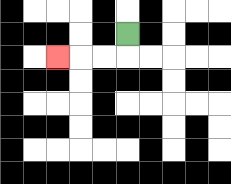{'start': '[5, 1]', 'end': '[2, 2]', 'path_directions': 'D,L,L,L', 'path_coordinates': '[[5, 1], [5, 2], [4, 2], [3, 2], [2, 2]]'}